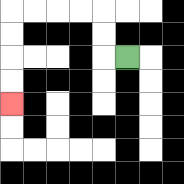{'start': '[5, 2]', 'end': '[0, 4]', 'path_directions': 'L,U,U,L,L,L,L,D,D,D,D', 'path_coordinates': '[[5, 2], [4, 2], [4, 1], [4, 0], [3, 0], [2, 0], [1, 0], [0, 0], [0, 1], [0, 2], [0, 3], [0, 4]]'}